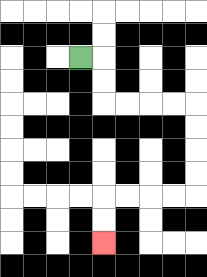{'start': '[3, 2]', 'end': '[4, 10]', 'path_directions': 'R,D,D,R,R,R,R,D,D,D,D,L,L,L,L,D,D', 'path_coordinates': '[[3, 2], [4, 2], [4, 3], [4, 4], [5, 4], [6, 4], [7, 4], [8, 4], [8, 5], [8, 6], [8, 7], [8, 8], [7, 8], [6, 8], [5, 8], [4, 8], [4, 9], [4, 10]]'}